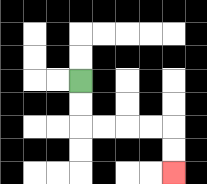{'start': '[3, 3]', 'end': '[7, 7]', 'path_directions': 'D,D,R,R,R,R,D,D', 'path_coordinates': '[[3, 3], [3, 4], [3, 5], [4, 5], [5, 5], [6, 5], [7, 5], [7, 6], [7, 7]]'}